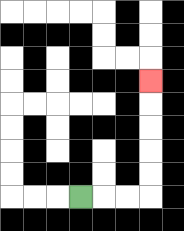{'start': '[3, 8]', 'end': '[6, 3]', 'path_directions': 'R,R,R,U,U,U,U,U', 'path_coordinates': '[[3, 8], [4, 8], [5, 8], [6, 8], [6, 7], [6, 6], [6, 5], [6, 4], [6, 3]]'}